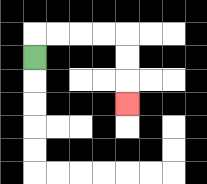{'start': '[1, 2]', 'end': '[5, 4]', 'path_directions': 'U,R,R,R,R,D,D,D', 'path_coordinates': '[[1, 2], [1, 1], [2, 1], [3, 1], [4, 1], [5, 1], [5, 2], [5, 3], [5, 4]]'}